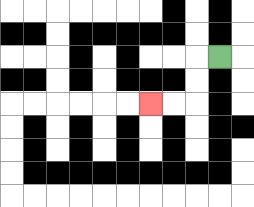{'start': '[9, 2]', 'end': '[6, 4]', 'path_directions': 'L,D,D,L,L', 'path_coordinates': '[[9, 2], [8, 2], [8, 3], [8, 4], [7, 4], [6, 4]]'}